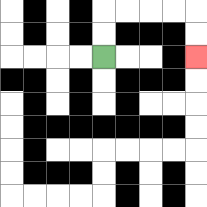{'start': '[4, 2]', 'end': '[8, 2]', 'path_directions': 'U,U,R,R,R,R,D,D', 'path_coordinates': '[[4, 2], [4, 1], [4, 0], [5, 0], [6, 0], [7, 0], [8, 0], [8, 1], [8, 2]]'}